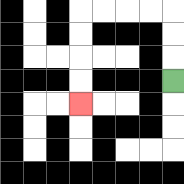{'start': '[7, 3]', 'end': '[3, 4]', 'path_directions': 'U,U,U,L,L,L,L,D,D,D,D', 'path_coordinates': '[[7, 3], [7, 2], [7, 1], [7, 0], [6, 0], [5, 0], [4, 0], [3, 0], [3, 1], [3, 2], [3, 3], [3, 4]]'}